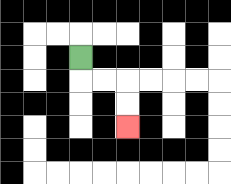{'start': '[3, 2]', 'end': '[5, 5]', 'path_directions': 'D,R,R,D,D', 'path_coordinates': '[[3, 2], [3, 3], [4, 3], [5, 3], [5, 4], [5, 5]]'}